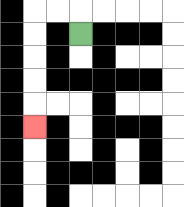{'start': '[3, 1]', 'end': '[1, 5]', 'path_directions': 'U,L,L,D,D,D,D,D', 'path_coordinates': '[[3, 1], [3, 0], [2, 0], [1, 0], [1, 1], [1, 2], [1, 3], [1, 4], [1, 5]]'}